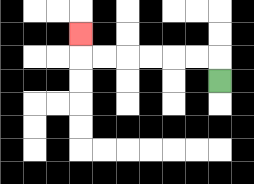{'start': '[9, 3]', 'end': '[3, 1]', 'path_directions': 'U,L,L,L,L,L,L,U', 'path_coordinates': '[[9, 3], [9, 2], [8, 2], [7, 2], [6, 2], [5, 2], [4, 2], [3, 2], [3, 1]]'}